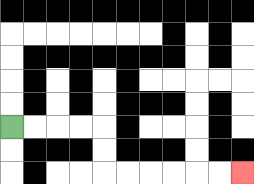{'start': '[0, 5]', 'end': '[10, 7]', 'path_directions': 'R,R,R,R,D,D,R,R,R,R,R,R', 'path_coordinates': '[[0, 5], [1, 5], [2, 5], [3, 5], [4, 5], [4, 6], [4, 7], [5, 7], [6, 7], [7, 7], [8, 7], [9, 7], [10, 7]]'}